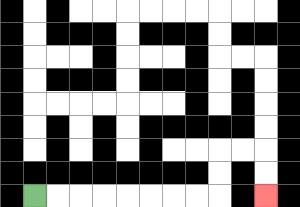{'start': '[1, 8]', 'end': '[11, 8]', 'path_directions': 'R,R,R,R,R,R,R,R,U,U,R,R,D,D', 'path_coordinates': '[[1, 8], [2, 8], [3, 8], [4, 8], [5, 8], [6, 8], [7, 8], [8, 8], [9, 8], [9, 7], [9, 6], [10, 6], [11, 6], [11, 7], [11, 8]]'}